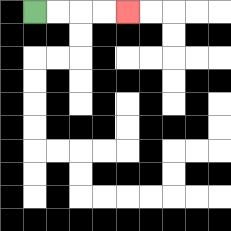{'start': '[1, 0]', 'end': '[5, 0]', 'path_directions': 'R,R,R,R', 'path_coordinates': '[[1, 0], [2, 0], [3, 0], [4, 0], [5, 0]]'}